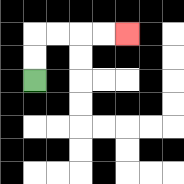{'start': '[1, 3]', 'end': '[5, 1]', 'path_directions': 'U,U,R,R,R,R', 'path_coordinates': '[[1, 3], [1, 2], [1, 1], [2, 1], [3, 1], [4, 1], [5, 1]]'}